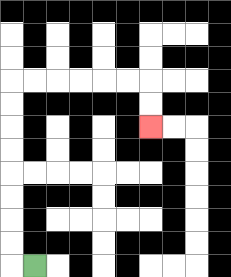{'start': '[1, 11]', 'end': '[6, 5]', 'path_directions': 'L,U,U,U,U,U,U,U,U,R,R,R,R,R,R,D,D', 'path_coordinates': '[[1, 11], [0, 11], [0, 10], [0, 9], [0, 8], [0, 7], [0, 6], [0, 5], [0, 4], [0, 3], [1, 3], [2, 3], [3, 3], [4, 3], [5, 3], [6, 3], [6, 4], [6, 5]]'}